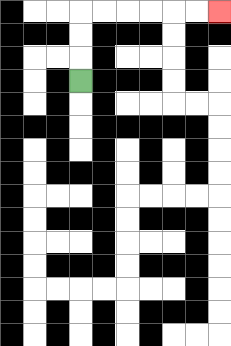{'start': '[3, 3]', 'end': '[9, 0]', 'path_directions': 'U,U,U,R,R,R,R,R,R', 'path_coordinates': '[[3, 3], [3, 2], [3, 1], [3, 0], [4, 0], [5, 0], [6, 0], [7, 0], [8, 0], [9, 0]]'}